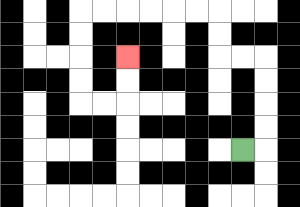{'start': '[10, 6]', 'end': '[5, 2]', 'path_directions': 'R,U,U,U,U,L,L,U,U,L,L,L,L,L,L,D,D,D,D,R,R,U,U', 'path_coordinates': '[[10, 6], [11, 6], [11, 5], [11, 4], [11, 3], [11, 2], [10, 2], [9, 2], [9, 1], [9, 0], [8, 0], [7, 0], [6, 0], [5, 0], [4, 0], [3, 0], [3, 1], [3, 2], [3, 3], [3, 4], [4, 4], [5, 4], [5, 3], [5, 2]]'}